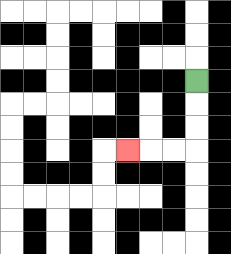{'start': '[8, 3]', 'end': '[5, 6]', 'path_directions': 'D,D,D,L,L,L', 'path_coordinates': '[[8, 3], [8, 4], [8, 5], [8, 6], [7, 6], [6, 6], [5, 6]]'}